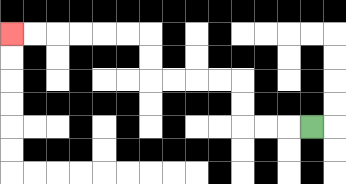{'start': '[13, 5]', 'end': '[0, 1]', 'path_directions': 'L,L,L,U,U,L,L,L,L,U,U,L,L,L,L,L,L', 'path_coordinates': '[[13, 5], [12, 5], [11, 5], [10, 5], [10, 4], [10, 3], [9, 3], [8, 3], [7, 3], [6, 3], [6, 2], [6, 1], [5, 1], [4, 1], [3, 1], [2, 1], [1, 1], [0, 1]]'}